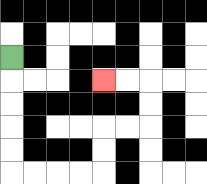{'start': '[0, 2]', 'end': '[4, 3]', 'path_directions': 'D,D,D,D,D,R,R,R,R,U,U,R,R,U,U,L,L', 'path_coordinates': '[[0, 2], [0, 3], [0, 4], [0, 5], [0, 6], [0, 7], [1, 7], [2, 7], [3, 7], [4, 7], [4, 6], [4, 5], [5, 5], [6, 5], [6, 4], [6, 3], [5, 3], [4, 3]]'}